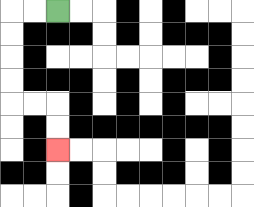{'start': '[2, 0]', 'end': '[2, 6]', 'path_directions': 'L,L,D,D,D,D,R,R,D,D', 'path_coordinates': '[[2, 0], [1, 0], [0, 0], [0, 1], [0, 2], [0, 3], [0, 4], [1, 4], [2, 4], [2, 5], [2, 6]]'}